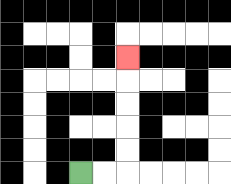{'start': '[3, 7]', 'end': '[5, 2]', 'path_directions': 'R,R,U,U,U,U,U', 'path_coordinates': '[[3, 7], [4, 7], [5, 7], [5, 6], [5, 5], [5, 4], [5, 3], [5, 2]]'}